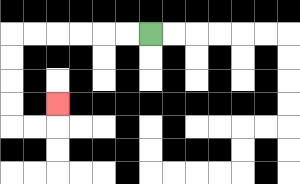{'start': '[6, 1]', 'end': '[2, 4]', 'path_directions': 'L,L,L,L,L,L,D,D,D,D,R,R,U', 'path_coordinates': '[[6, 1], [5, 1], [4, 1], [3, 1], [2, 1], [1, 1], [0, 1], [0, 2], [0, 3], [0, 4], [0, 5], [1, 5], [2, 5], [2, 4]]'}